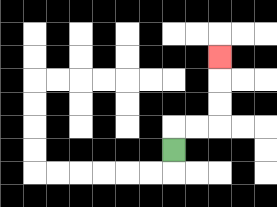{'start': '[7, 6]', 'end': '[9, 2]', 'path_directions': 'U,R,R,U,U,U', 'path_coordinates': '[[7, 6], [7, 5], [8, 5], [9, 5], [9, 4], [9, 3], [9, 2]]'}